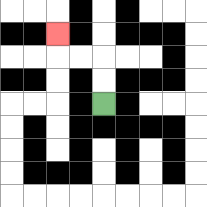{'start': '[4, 4]', 'end': '[2, 1]', 'path_directions': 'U,U,L,L,U', 'path_coordinates': '[[4, 4], [4, 3], [4, 2], [3, 2], [2, 2], [2, 1]]'}